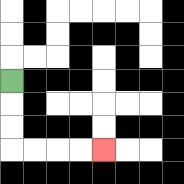{'start': '[0, 3]', 'end': '[4, 6]', 'path_directions': 'D,D,D,R,R,R,R', 'path_coordinates': '[[0, 3], [0, 4], [0, 5], [0, 6], [1, 6], [2, 6], [3, 6], [4, 6]]'}